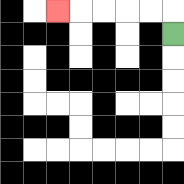{'start': '[7, 1]', 'end': '[2, 0]', 'path_directions': 'U,L,L,L,L,L', 'path_coordinates': '[[7, 1], [7, 0], [6, 0], [5, 0], [4, 0], [3, 0], [2, 0]]'}